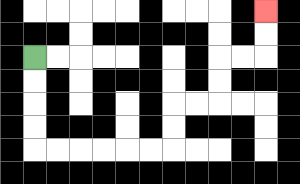{'start': '[1, 2]', 'end': '[11, 0]', 'path_directions': 'D,D,D,D,R,R,R,R,R,R,U,U,R,R,U,U,R,R,U,U', 'path_coordinates': '[[1, 2], [1, 3], [1, 4], [1, 5], [1, 6], [2, 6], [3, 6], [4, 6], [5, 6], [6, 6], [7, 6], [7, 5], [7, 4], [8, 4], [9, 4], [9, 3], [9, 2], [10, 2], [11, 2], [11, 1], [11, 0]]'}